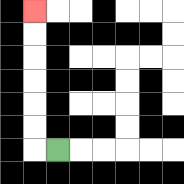{'start': '[2, 6]', 'end': '[1, 0]', 'path_directions': 'L,U,U,U,U,U,U', 'path_coordinates': '[[2, 6], [1, 6], [1, 5], [1, 4], [1, 3], [1, 2], [1, 1], [1, 0]]'}